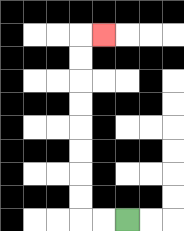{'start': '[5, 9]', 'end': '[4, 1]', 'path_directions': 'L,L,U,U,U,U,U,U,U,U,R', 'path_coordinates': '[[5, 9], [4, 9], [3, 9], [3, 8], [3, 7], [3, 6], [3, 5], [3, 4], [3, 3], [3, 2], [3, 1], [4, 1]]'}